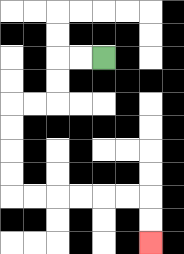{'start': '[4, 2]', 'end': '[6, 10]', 'path_directions': 'L,L,D,D,L,L,D,D,D,D,R,R,R,R,R,R,D,D', 'path_coordinates': '[[4, 2], [3, 2], [2, 2], [2, 3], [2, 4], [1, 4], [0, 4], [0, 5], [0, 6], [0, 7], [0, 8], [1, 8], [2, 8], [3, 8], [4, 8], [5, 8], [6, 8], [6, 9], [6, 10]]'}